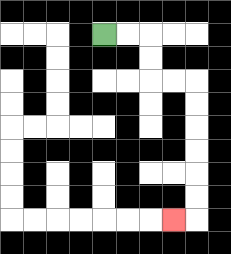{'start': '[4, 1]', 'end': '[7, 9]', 'path_directions': 'R,R,D,D,R,R,D,D,D,D,D,D,L', 'path_coordinates': '[[4, 1], [5, 1], [6, 1], [6, 2], [6, 3], [7, 3], [8, 3], [8, 4], [8, 5], [8, 6], [8, 7], [8, 8], [8, 9], [7, 9]]'}